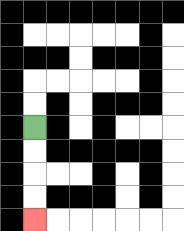{'start': '[1, 5]', 'end': '[1, 9]', 'path_directions': 'D,D,D,D', 'path_coordinates': '[[1, 5], [1, 6], [1, 7], [1, 8], [1, 9]]'}